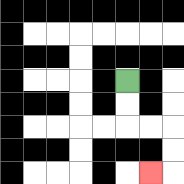{'start': '[5, 3]', 'end': '[6, 7]', 'path_directions': 'D,D,R,R,D,D,L', 'path_coordinates': '[[5, 3], [5, 4], [5, 5], [6, 5], [7, 5], [7, 6], [7, 7], [6, 7]]'}